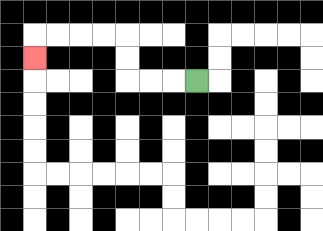{'start': '[8, 3]', 'end': '[1, 2]', 'path_directions': 'L,L,L,U,U,L,L,L,L,D', 'path_coordinates': '[[8, 3], [7, 3], [6, 3], [5, 3], [5, 2], [5, 1], [4, 1], [3, 1], [2, 1], [1, 1], [1, 2]]'}